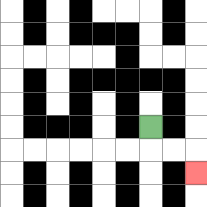{'start': '[6, 5]', 'end': '[8, 7]', 'path_directions': 'D,R,R,D', 'path_coordinates': '[[6, 5], [6, 6], [7, 6], [8, 6], [8, 7]]'}